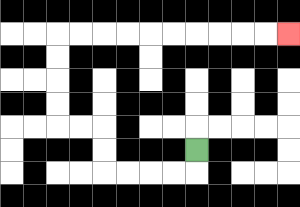{'start': '[8, 6]', 'end': '[12, 1]', 'path_directions': 'D,L,L,L,L,U,U,L,L,U,U,U,U,R,R,R,R,R,R,R,R,R,R', 'path_coordinates': '[[8, 6], [8, 7], [7, 7], [6, 7], [5, 7], [4, 7], [4, 6], [4, 5], [3, 5], [2, 5], [2, 4], [2, 3], [2, 2], [2, 1], [3, 1], [4, 1], [5, 1], [6, 1], [7, 1], [8, 1], [9, 1], [10, 1], [11, 1], [12, 1]]'}